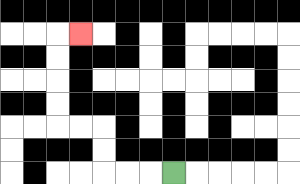{'start': '[7, 7]', 'end': '[3, 1]', 'path_directions': 'L,L,L,U,U,L,L,U,U,U,U,R', 'path_coordinates': '[[7, 7], [6, 7], [5, 7], [4, 7], [4, 6], [4, 5], [3, 5], [2, 5], [2, 4], [2, 3], [2, 2], [2, 1], [3, 1]]'}